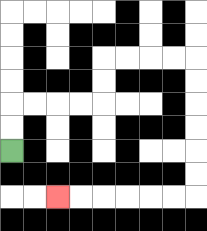{'start': '[0, 6]', 'end': '[2, 8]', 'path_directions': 'U,U,R,R,R,R,U,U,R,R,R,R,D,D,D,D,D,D,L,L,L,L,L,L', 'path_coordinates': '[[0, 6], [0, 5], [0, 4], [1, 4], [2, 4], [3, 4], [4, 4], [4, 3], [4, 2], [5, 2], [6, 2], [7, 2], [8, 2], [8, 3], [8, 4], [8, 5], [8, 6], [8, 7], [8, 8], [7, 8], [6, 8], [5, 8], [4, 8], [3, 8], [2, 8]]'}